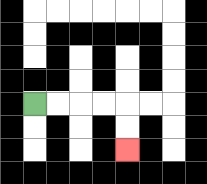{'start': '[1, 4]', 'end': '[5, 6]', 'path_directions': 'R,R,R,R,D,D', 'path_coordinates': '[[1, 4], [2, 4], [3, 4], [4, 4], [5, 4], [5, 5], [5, 6]]'}